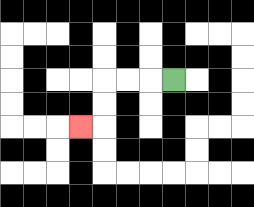{'start': '[7, 3]', 'end': '[3, 5]', 'path_directions': 'L,L,L,D,D,L', 'path_coordinates': '[[7, 3], [6, 3], [5, 3], [4, 3], [4, 4], [4, 5], [3, 5]]'}